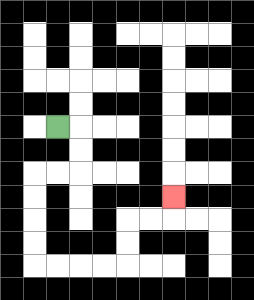{'start': '[2, 5]', 'end': '[7, 8]', 'path_directions': 'R,D,D,L,L,D,D,D,D,R,R,R,R,U,U,R,R,U', 'path_coordinates': '[[2, 5], [3, 5], [3, 6], [3, 7], [2, 7], [1, 7], [1, 8], [1, 9], [1, 10], [1, 11], [2, 11], [3, 11], [4, 11], [5, 11], [5, 10], [5, 9], [6, 9], [7, 9], [7, 8]]'}